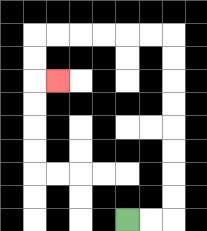{'start': '[5, 9]', 'end': '[2, 3]', 'path_directions': 'R,R,U,U,U,U,U,U,U,U,L,L,L,L,L,L,D,D,R', 'path_coordinates': '[[5, 9], [6, 9], [7, 9], [7, 8], [7, 7], [7, 6], [7, 5], [7, 4], [7, 3], [7, 2], [7, 1], [6, 1], [5, 1], [4, 1], [3, 1], [2, 1], [1, 1], [1, 2], [1, 3], [2, 3]]'}